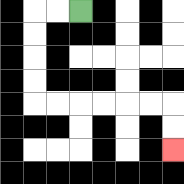{'start': '[3, 0]', 'end': '[7, 6]', 'path_directions': 'L,L,D,D,D,D,R,R,R,R,R,R,D,D', 'path_coordinates': '[[3, 0], [2, 0], [1, 0], [1, 1], [1, 2], [1, 3], [1, 4], [2, 4], [3, 4], [4, 4], [5, 4], [6, 4], [7, 4], [7, 5], [7, 6]]'}